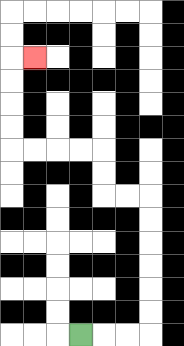{'start': '[3, 14]', 'end': '[1, 2]', 'path_directions': 'R,R,R,U,U,U,U,U,U,L,L,U,U,L,L,L,L,U,U,U,U,R', 'path_coordinates': '[[3, 14], [4, 14], [5, 14], [6, 14], [6, 13], [6, 12], [6, 11], [6, 10], [6, 9], [6, 8], [5, 8], [4, 8], [4, 7], [4, 6], [3, 6], [2, 6], [1, 6], [0, 6], [0, 5], [0, 4], [0, 3], [0, 2], [1, 2]]'}